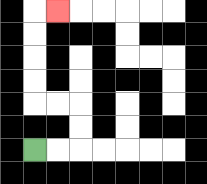{'start': '[1, 6]', 'end': '[2, 0]', 'path_directions': 'R,R,U,U,L,L,U,U,U,U,R', 'path_coordinates': '[[1, 6], [2, 6], [3, 6], [3, 5], [3, 4], [2, 4], [1, 4], [1, 3], [1, 2], [1, 1], [1, 0], [2, 0]]'}